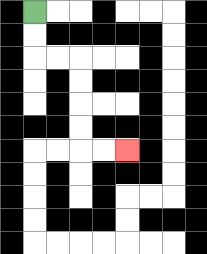{'start': '[1, 0]', 'end': '[5, 6]', 'path_directions': 'D,D,R,R,D,D,D,D,R,R', 'path_coordinates': '[[1, 0], [1, 1], [1, 2], [2, 2], [3, 2], [3, 3], [3, 4], [3, 5], [3, 6], [4, 6], [5, 6]]'}